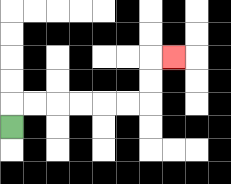{'start': '[0, 5]', 'end': '[7, 2]', 'path_directions': 'U,R,R,R,R,R,R,U,U,R', 'path_coordinates': '[[0, 5], [0, 4], [1, 4], [2, 4], [3, 4], [4, 4], [5, 4], [6, 4], [6, 3], [6, 2], [7, 2]]'}